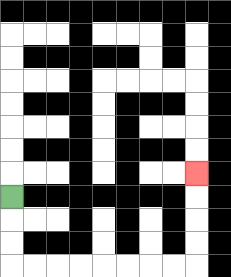{'start': '[0, 8]', 'end': '[8, 7]', 'path_directions': 'D,D,D,R,R,R,R,R,R,R,R,U,U,U,U', 'path_coordinates': '[[0, 8], [0, 9], [0, 10], [0, 11], [1, 11], [2, 11], [3, 11], [4, 11], [5, 11], [6, 11], [7, 11], [8, 11], [8, 10], [8, 9], [8, 8], [8, 7]]'}